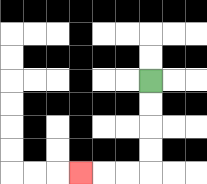{'start': '[6, 3]', 'end': '[3, 7]', 'path_directions': 'D,D,D,D,L,L,L', 'path_coordinates': '[[6, 3], [6, 4], [6, 5], [6, 6], [6, 7], [5, 7], [4, 7], [3, 7]]'}